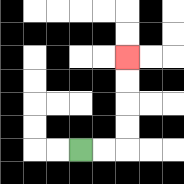{'start': '[3, 6]', 'end': '[5, 2]', 'path_directions': 'R,R,U,U,U,U', 'path_coordinates': '[[3, 6], [4, 6], [5, 6], [5, 5], [5, 4], [5, 3], [5, 2]]'}